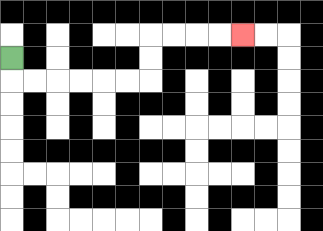{'start': '[0, 2]', 'end': '[10, 1]', 'path_directions': 'D,R,R,R,R,R,R,U,U,R,R,R,R', 'path_coordinates': '[[0, 2], [0, 3], [1, 3], [2, 3], [3, 3], [4, 3], [5, 3], [6, 3], [6, 2], [6, 1], [7, 1], [8, 1], [9, 1], [10, 1]]'}